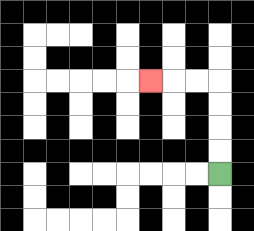{'start': '[9, 7]', 'end': '[6, 3]', 'path_directions': 'U,U,U,U,L,L,L', 'path_coordinates': '[[9, 7], [9, 6], [9, 5], [9, 4], [9, 3], [8, 3], [7, 3], [6, 3]]'}